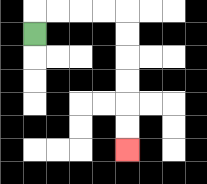{'start': '[1, 1]', 'end': '[5, 6]', 'path_directions': 'U,R,R,R,R,D,D,D,D,D,D', 'path_coordinates': '[[1, 1], [1, 0], [2, 0], [3, 0], [4, 0], [5, 0], [5, 1], [5, 2], [5, 3], [5, 4], [5, 5], [5, 6]]'}